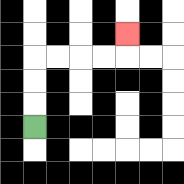{'start': '[1, 5]', 'end': '[5, 1]', 'path_directions': 'U,U,U,R,R,R,R,U', 'path_coordinates': '[[1, 5], [1, 4], [1, 3], [1, 2], [2, 2], [3, 2], [4, 2], [5, 2], [5, 1]]'}